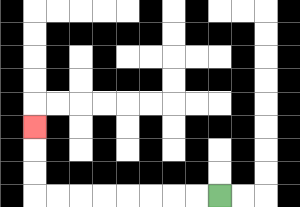{'start': '[9, 8]', 'end': '[1, 5]', 'path_directions': 'L,L,L,L,L,L,L,L,U,U,U', 'path_coordinates': '[[9, 8], [8, 8], [7, 8], [6, 8], [5, 8], [4, 8], [3, 8], [2, 8], [1, 8], [1, 7], [1, 6], [1, 5]]'}